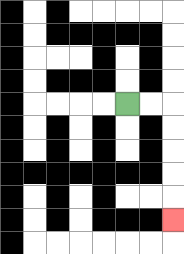{'start': '[5, 4]', 'end': '[7, 9]', 'path_directions': 'R,R,D,D,D,D,D', 'path_coordinates': '[[5, 4], [6, 4], [7, 4], [7, 5], [7, 6], [7, 7], [7, 8], [7, 9]]'}